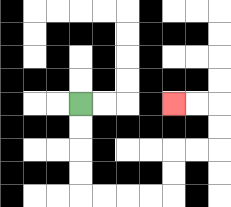{'start': '[3, 4]', 'end': '[7, 4]', 'path_directions': 'D,D,D,D,R,R,R,R,U,U,R,R,U,U,L,L', 'path_coordinates': '[[3, 4], [3, 5], [3, 6], [3, 7], [3, 8], [4, 8], [5, 8], [6, 8], [7, 8], [7, 7], [7, 6], [8, 6], [9, 6], [9, 5], [9, 4], [8, 4], [7, 4]]'}